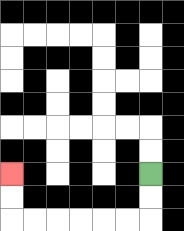{'start': '[6, 7]', 'end': '[0, 7]', 'path_directions': 'D,D,L,L,L,L,L,L,U,U', 'path_coordinates': '[[6, 7], [6, 8], [6, 9], [5, 9], [4, 9], [3, 9], [2, 9], [1, 9], [0, 9], [0, 8], [0, 7]]'}